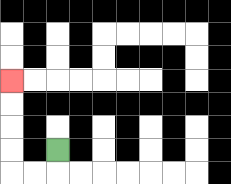{'start': '[2, 6]', 'end': '[0, 3]', 'path_directions': 'D,L,L,U,U,U,U', 'path_coordinates': '[[2, 6], [2, 7], [1, 7], [0, 7], [0, 6], [0, 5], [0, 4], [0, 3]]'}